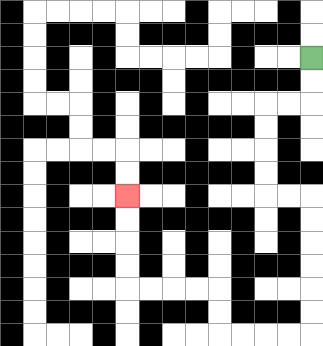{'start': '[13, 2]', 'end': '[5, 8]', 'path_directions': 'D,D,L,L,D,D,D,D,R,R,D,D,D,D,D,D,L,L,L,L,U,U,L,L,L,L,U,U,U,U', 'path_coordinates': '[[13, 2], [13, 3], [13, 4], [12, 4], [11, 4], [11, 5], [11, 6], [11, 7], [11, 8], [12, 8], [13, 8], [13, 9], [13, 10], [13, 11], [13, 12], [13, 13], [13, 14], [12, 14], [11, 14], [10, 14], [9, 14], [9, 13], [9, 12], [8, 12], [7, 12], [6, 12], [5, 12], [5, 11], [5, 10], [5, 9], [5, 8]]'}